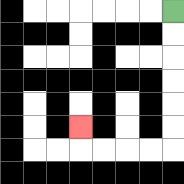{'start': '[7, 0]', 'end': '[3, 5]', 'path_directions': 'D,D,D,D,D,D,L,L,L,L,U', 'path_coordinates': '[[7, 0], [7, 1], [7, 2], [7, 3], [7, 4], [7, 5], [7, 6], [6, 6], [5, 6], [4, 6], [3, 6], [3, 5]]'}